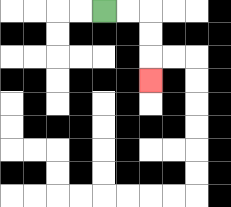{'start': '[4, 0]', 'end': '[6, 3]', 'path_directions': 'R,R,D,D,D', 'path_coordinates': '[[4, 0], [5, 0], [6, 0], [6, 1], [6, 2], [6, 3]]'}